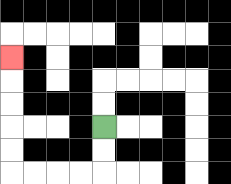{'start': '[4, 5]', 'end': '[0, 2]', 'path_directions': 'D,D,L,L,L,L,U,U,U,U,U', 'path_coordinates': '[[4, 5], [4, 6], [4, 7], [3, 7], [2, 7], [1, 7], [0, 7], [0, 6], [0, 5], [0, 4], [0, 3], [0, 2]]'}